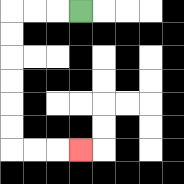{'start': '[3, 0]', 'end': '[3, 6]', 'path_directions': 'L,L,L,D,D,D,D,D,D,R,R,R', 'path_coordinates': '[[3, 0], [2, 0], [1, 0], [0, 0], [0, 1], [0, 2], [0, 3], [0, 4], [0, 5], [0, 6], [1, 6], [2, 6], [3, 6]]'}